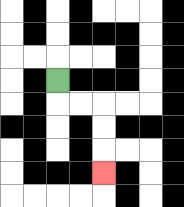{'start': '[2, 3]', 'end': '[4, 7]', 'path_directions': 'D,R,R,D,D,D', 'path_coordinates': '[[2, 3], [2, 4], [3, 4], [4, 4], [4, 5], [4, 6], [4, 7]]'}